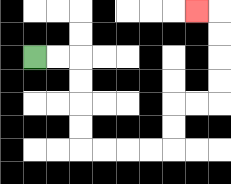{'start': '[1, 2]', 'end': '[8, 0]', 'path_directions': 'R,R,D,D,D,D,R,R,R,R,U,U,R,R,U,U,U,U,L', 'path_coordinates': '[[1, 2], [2, 2], [3, 2], [3, 3], [3, 4], [3, 5], [3, 6], [4, 6], [5, 6], [6, 6], [7, 6], [7, 5], [7, 4], [8, 4], [9, 4], [9, 3], [9, 2], [9, 1], [9, 0], [8, 0]]'}